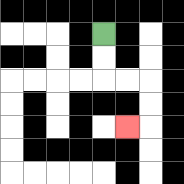{'start': '[4, 1]', 'end': '[5, 5]', 'path_directions': 'D,D,R,R,D,D,L', 'path_coordinates': '[[4, 1], [4, 2], [4, 3], [5, 3], [6, 3], [6, 4], [6, 5], [5, 5]]'}